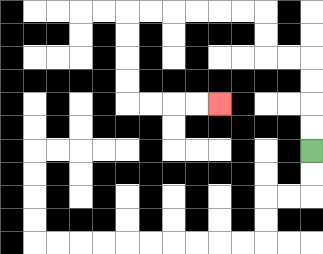{'start': '[13, 6]', 'end': '[9, 4]', 'path_directions': 'U,U,U,U,L,L,U,U,L,L,L,L,L,L,D,D,D,D,R,R,R,R', 'path_coordinates': '[[13, 6], [13, 5], [13, 4], [13, 3], [13, 2], [12, 2], [11, 2], [11, 1], [11, 0], [10, 0], [9, 0], [8, 0], [7, 0], [6, 0], [5, 0], [5, 1], [5, 2], [5, 3], [5, 4], [6, 4], [7, 4], [8, 4], [9, 4]]'}